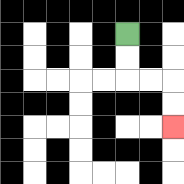{'start': '[5, 1]', 'end': '[7, 5]', 'path_directions': 'D,D,R,R,D,D', 'path_coordinates': '[[5, 1], [5, 2], [5, 3], [6, 3], [7, 3], [7, 4], [7, 5]]'}